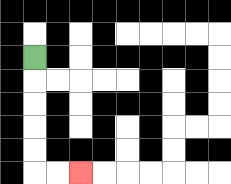{'start': '[1, 2]', 'end': '[3, 7]', 'path_directions': 'D,D,D,D,D,R,R', 'path_coordinates': '[[1, 2], [1, 3], [1, 4], [1, 5], [1, 6], [1, 7], [2, 7], [3, 7]]'}